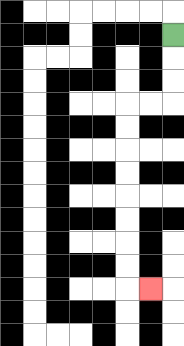{'start': '[7, 1]', 'end': '[6, 12]', 'path_directions': 'D,D,D,L,L,D,D,D,D,D,D,D,D,R', 'path_coordinates': '[[7, 1], [7, 2], [7, 3], [7, 4], [6, 4], [5, 4], [5, 5], [5, 6], [5, 7], [5, 8], [5, 9], [5, 10], [5, 11], [5, 12], [6, 12]]'}